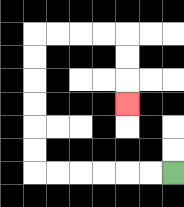{'start': '[7, 7]', 'end': '[5, 4]', 'path_directions': 'L,L,L,L,L,L,U,U,U,U,U,U,R,R,R,R,D,D,D', 'path_coordinates': '[[7, 7], [6, 7], [5, 7], [4, 7], [3, 7], [2, 7], [1, 7], [1, 6], [1, 5], [1, 4], [1, 3], [1, 2], [1, 1], [2, 1], [3, 1], [4, 1], [5, 1], [5, 2], [5, 3], [5, 4]]'}